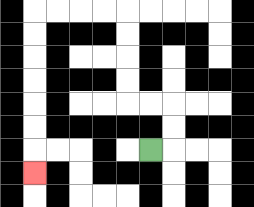{'start': '[6, 6]', 'end': '[1, 7]', 'path_directions': 'R,U,U,L,L,U,U,U,U,L,L,L,L,D,D,D,D,D,D,D', 'path_coordinates': '[[6, 6], [7, 6], [7, 5], [7, 4], [6, 4], [5, 4], [5, 3], [5, 2], [5, 1], [5, 0], [4, 0], [3, 0], [2, 0], [1, 0], [1, 1], [1, 2], [1, 3], [1, 4], [1, 5], [1, 6], [1, 7]]'}